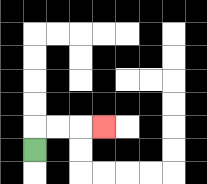{'start': '[1, 6]', 'end': '[4, 5]', 'path_directions': 'U,R,R,R', 'path_coordinates': '[[1, 6], [1, 5], [2, 5], [3, 5], [4, 5]]'}